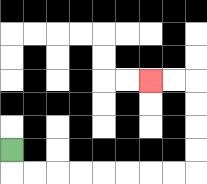{'start': '[0, 6]', 'end': '[6, 3]', 'path_directions': 'D,R,R,R,R,R,R,R,R,U,U,U,U,L,L', 'path_coordinates': '[[0, 6], [0, 7], [1, 7], [2, 7], [3, 7], [4, 7], [5, 7], [6, 7], [7, 7], [8, 7], [8, 6], [8, 5], [8, 4], [8, 3], [7, 3], [6, 3]]'}